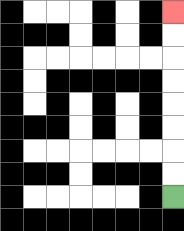{'start': '[7, 8]', 'end': '[7, 0]', 'path_directions': 'U,U,U,U,U,U,U,U', 'path_coordinates': '[[7, 8], [7, 7], [7, 6], [7, 5], [7, 4], [7, 3], [7, 2], [7, 1], [7, 0]]'}